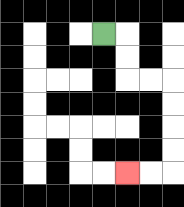{'start': '[4, 1]', 'end': '[5, 7]', 'path_directions': 'R,D,D,R,R,D,D,D,D,L,L', 'path_coordinates': '[[4, 1], [5, 1], [5, 2], [5, 3], [6, 3], [7, 3], [7, 4], [7, 5], [7, 6], [7, 7], [6, 7], [5, 7]]'}